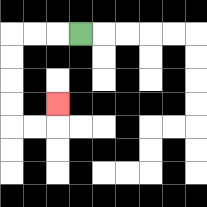{'start': '[3, 1]', 'end': '[2, 4]', 'path_directions': 'L,L,L,D,D,D,D,R,R,U', 'path_coordinates': '[[3, 1], [2, 1], [1, 1], [0, 1], [0, 2], [0, 3], [0, 4], [0, 5], [1, 5], [2, 5], [2, 4]]'}